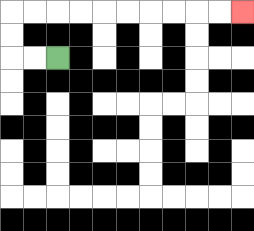{'start': '[2, 2]', 'end': '[10, 0]', 'path_directions': 'L,L,U,U,R,R,R,R,R,R,R,R,R,R', 'path_coordinates': '[[2, 2], [1, 2], [0, 2], [0, 1], [0, 0], [1, 0], [2, 0], [3, 0], [4, 0], [5, 0], [6, 0], [7, 0], [8, 0], [9, 0], [10, 0]]'}